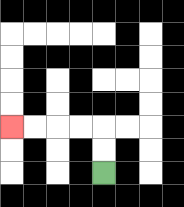{'start': '[4, 7]', 'end': '[0, 5]', 'path_directions': 'U,U,L,L,L,L', 'path_coordinates': '[[4, 7], [4, 6], [4, 5], [3, 5], [2, 5], [1, 5], [0, 5]]'}